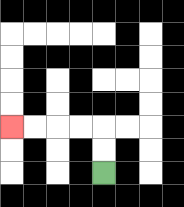{'start': '[4, 7]', 'end': '[0, 5]', 'path_directions': 'U,U,L,L,L,L', 'path_coordinates': '[[4, 7], [4, 6], [4, 5], [3, 5], [2, 5], [1, 5], [0, 5]]'}